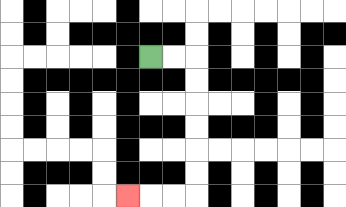{'start': '[6, 2]', 'end': '[5, 8]', 'path_directions': 'R,R,D,D,D,D,D,D,L,L,L', 'path_coordinates': '[[6, 2], [7, 2], [8, 2], [8, 3], [8, 4], [8, 5], [8, 6], [8, 7], [8, 8], [7, 8], [6, 8], [5, 8]]'}